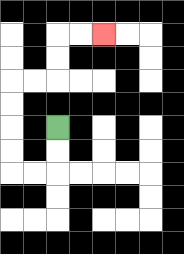{'start': '[2, 5]', 'end': '[4, 1]', 'path_directions': 'D,D,L,L,U,U,U,U,R,R,U,U,R,R', 'path_coordinates': '[[2, 5], [2, 6], [2, 7], [1, 7], [0, 7], [0, 6], [0, 5], [0, 4], [0, 3], [1, 3], [2, 3], [2, 2], [2, 1], [3, 1], [4, 1]]'}